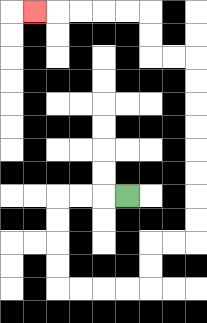{'start': '[5, 8]', 'end': '[1, 0]', 'path_directions': 'L,L,L,D,D,D,D,R,R,R,R,U,U,R,R,U,U,U,U,U,U,U,U,L,L,U,U,L,L,L,L,L', 'path_coordinates': '[[5, 8], [4, 8], [3, 8], [2, 8], [2, 9], [2, 10], [2, 11], [2, 12], [3, 12], [4, 12], [5, 12], [6, 12], [6, 11], [6, 10], [7, 10], [8, 10], [8, 9], [8, 8], [8, 7], [8, 6], [8, 5], [8, 4], [8, 3], [8, 2], [7, 2], [6, 2], [6, 1], [6, 0], [5, 0], [4, 0], [3, 0], [2, 0], [1, 0]]'}